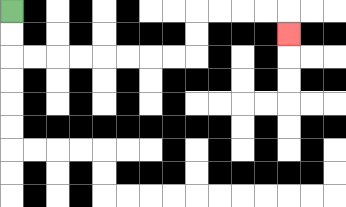{'start': '[0, 0]', 'end': '[12, 1]', 'path_directions': 'D,D,R,R,R,R,R,R,R,R,U,U,R,R,R,R,D', 'path_coordinates': '[[0, 0], [0, 1], [0, 2], [1, 2], [2, 2], [3, 2], [4, 2], [5, 2], [6, 2], [7, 2], [8, 2], [8, 1], [8, 0], [9, 0], [10, 0], [11, 0], [12, 0], [12, 1]]'}